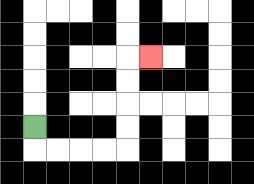{'start': '[1, 5]', 'end': '[6, 2]', 'path_directions': 'D,R,R,R,R,U,U,U,U,R', 'path_coordinates': '[[1, 5], [1, 6], [2, 6], [3, 6], [4, 6], [5, 6], [5, 5], [5, 4], [5, 3], [5, 2], [6, 2]]'}